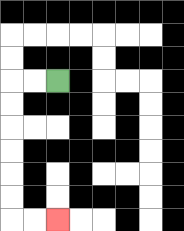{'start': '[2, 3]', 'end': '[2, 9]', 'path_directions': 'L,L,D,D,D,D,D,D,R,R', 'path_coordinates': '[[2, 3], [1, 3], [0, 3], [0, 4], [0, 5], [0, 6], [0, 7], [0, 8], [0, 9], [1, 9], [2, 9]]'}